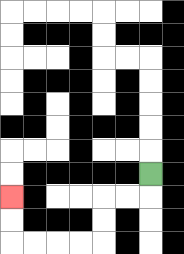{'start': '[6, 7]', 'end': '[0, 8]', 'path_directions': 'D,L,L,D,D,L,L,L,L,U,U', 'path_coordinates': '[[6, 7], [6, 8], [5, 8], [4, 8], [4, 9], [4, 10], [3, 10], [2, 10], [1, 10], [0, 10], [0, 9], [0, 8]]'}